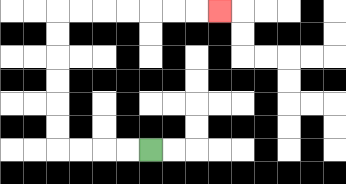{'start': '[6, 6]', 'end': '[9, 0]', 'path_directions': 'L,L,L,L,U,U,U,U,U,U,R,R,R,R,R,R,R', 'path_coordinates': '[[6, 6], [5, 6], [4, 6], [3, 6], [2, 6], [2, 5], [2, 4], [2, 3], [2, 2], [2, 1], [2, 0], [3, 0], [4, 0], [5, 0], [6, 0], [7, 0], [8, 0], [9, 0]]'}